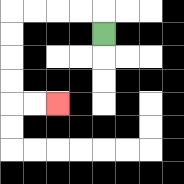{'start': '[4, 1]', 'end': '[2, 4]', 'path_directions': 'U,L,L,L,L,D,D,D,D,R,R', 'path_coordinates': '[[4, 1], [4, 0], [3, 0], [2, 0], [1, 0], [0, 0], [0, 1], [0, 2], [0, 3], [0, 4], [1, 4], [2, 4]]'}